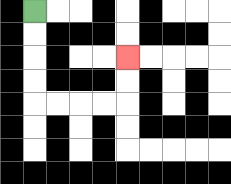{'start': '[1, 0]', 'end': '[5, 2]', 'path_directions': 'D,D,D,D,R,R,R,R,U,U', 'path_coordinates': '[[1, 0], [1, 1], [1, 2], [1, 3], [1, 4], [2, 4], [3, 4], [4, 4], [5, 4], [5, 3], [5, 2]]'}